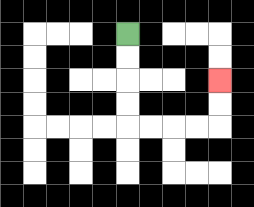{'start': '[5, 1]', 'end': '[9, 3]', 'path_directions': 'D,D,D,D,R,R,R,R,U,U', 'path_coordinates': '[[5, 1], [5, 2], [5, 3], [5, 4], [5, 5], [6, 5], [7, 5], [8, 5], [9, 5], [9, 4], [9, 3]]'}